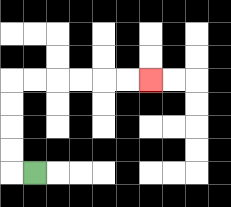{'start': '[1, 7]', 'end': '[6, 3]', 'path_directions': 'L,U,U,U,U,R,R,R,R,R,R', 'path_coordinates': '[[1, 7], [0, 7], [0, 6], [0, 5], [0, 4], [0, 3], [1, 3], [2, 3], [3, 3], [4, 3], [5, 3], [6, 3]]'}